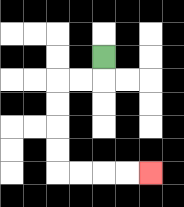{'start': '[4, 2]', 'end': '[6, 7]', 'path_directions': 'D,L,L,D,D,D,D,R,R,R,R', 'path_coordinates': '[[4, 2], [4, 3], [3, 3], [2, 3], [2, 4], [2, 5], [2, 6], [2, 7], [3, 7], [4, 7], [5, 7], [6, 7]]'}